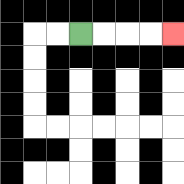{'start': '[3, 1]', 'end': '[7, 1]', 'path_directions': 'R,R,R,R', 'path_coordinates': '[[3, 1], [4, 1], [5, 1], [6, 1], [7, 1]]'}